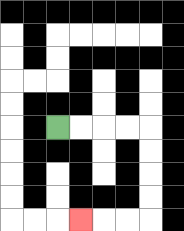{'start': '[2, 5]', 'end': '[3, 9]', 'path_directions': 'R,R,R,R,D,D,D,D,L,L,L', 'path_coordinates': '[[2, 5], [3, 5], [4, 5], [5, 5], [6, 5], [6, 6], [6, 7], [6, 8], [6, 9], [5, 9], [4, 9], [3, 9]]'}